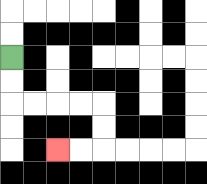{'start': '[0, 2]', 'end': '[2, 6]', 'path_directions': 'D,D,R,R,R,R,D,D,L,L', 'path_coordinates': '[[0, 2], [0, 3], [0, 4], [1, 4], [2, 4], [3, 4], [4, 4], [4, 5], [4, 6], [3, 6], [2, 6]]'}